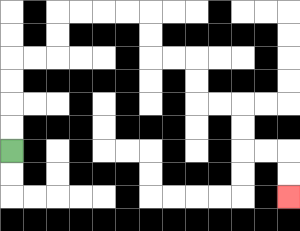{'start': '[0, 6]', 'end': '[12, 8]', 'path_directions': 'U,U,U,U,R,R,U,U,R,R,R,R,D,D,R,R,D,D,R,R,D,D,R,R,D,D', 'path_coordinates': '[[0, 6], [0, 5], [0, 4], [0, 3], [0, 2], [1, 2], [2, 2], [2, 1], [2, 0], [3, 0], [4, 0], [5, 0], [6, 0], [6, 1], [6, 2], [7, 2], [8, 2], [8, 3], [8, 4], [9, 4], [10, 4], [10, 5], [10, 6], [11, 6], [12, 6], [12, 7], [12, 8]]'}